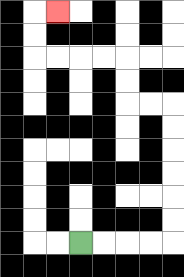{'start': '[3, 10]', 'end': '[2, 0]', 'path_directions': 'R,R,R,R,U,U,U,U,U,U,L,L,U,U,L,L,L,L,U,U,R', 'path_coordinates': '[[3, 10], [4, 10], [5, 10], [6, 10], [7, 10], [7, 9], [7, 8], [7, 7], [7, 6], [7, 5], [7, 4], [6, 4], [5, 4], [5, 3], [5, 2], [4, 2], [3, 2], [2, 2], [1, 2], [1, 1], [1, 0], [2, 0]]'}